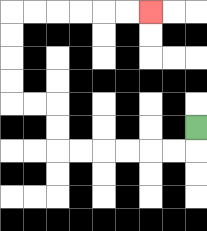{'start': '[8, 5]', 'end': '[6, 0]', 'path_directions': 'D,L,L,L,L,L,L,U,U,L,L,U,U,U,U,R,R,R,R,R,R', 'path_coordinates': '[[8, 5], [8, 6], [7, 6], [6, 6], [5, 6], [4, 6], [3, 6], [2, 6], [2, 5], [2, 4], [1, 4], [0, 4], [0, 3], [0, 2], [0, 1], [0, 0], [1, 0], [2, 0], [3, 0], [4, 0], [5, 0], [6, 0]]'}